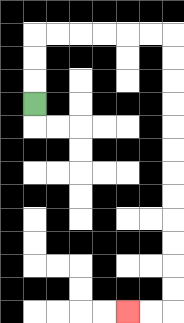{'start': '[1, 4]', 'end': '[5, 13]', 'path_directions': 'U,U,U,R,R,R,R,R,R,D,D,D,D,D,D,D,D,D,D,D,D,L,L', 'path_coordinates': '[[1, 4], [1, 3], [1, 2], [1, 1], [2, 1], [3, 1], [4, 1], [5, 1], [6, 1], [7, 1], [7, 2], [7, 3], [7, 4], [7, 5], [7, 6], [7, 7], [7, 8], [7, 9], [7, 10], [7, 11], [7, 12], [7, 13], [6, 13], [5, 13]]'}